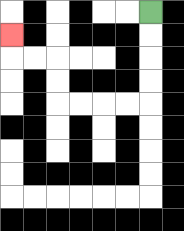{'start': '[6, 0]', 'end': '[0, 1]', 'path_directions': 'D,D,D,D,L,L,L,L,U,U,L,L,U', 'path_coordinates': '[[6, 0], [6, 1], [6, 2], [6, 3], [6, 4], [5, 4], [4, 4], [3, 4], [2, 4], [2, 3], [2, 2], [1, 2], [0, 2], [0, 1]]'}